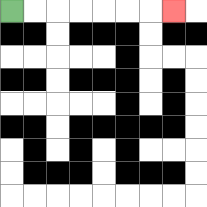{'start': '[0, 0]', 'end': '[7, 0]', 'path_directions': 'R,R,R,R,R,R,R', 'path_coordinates': '[[0, 0], [1, 0], [2, 0], [3, 0], [4, 0], [5, 0], [6, 0], [7, 0]]'}